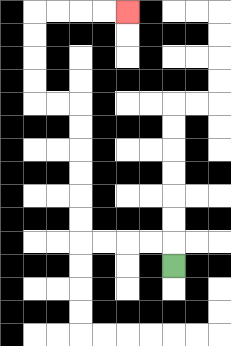{'start': '[7, 11]', 'end': '[5, 0]', 'path_directions': 'U,L,L,L,L,U,U,U,U,U,U,L,L,U,U,U,U,R,R,R,R', 'path_coordinates': '[[7, 11], [7, 10], [6, 10], [5, 10], [4, 10], [3, 10], [3, 9], [3, 8], [3, 7], [3, 6], [3, 5], [3, 4], [2, 4], [1, 4], [1, 3], [1, 2], [1, 1], [1, 0], [2, 0], [3, 0], [4, 0], [5, 0]]'}